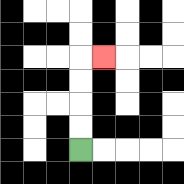{'start': '[3, 6]', 'end': '[4, 2]', 'path_directions': 'U,U,U,U,R', 'path_coordinates': '[[3, 6], [3, 5], [3, 4], [3, 3], [3, 2], [4, 2]]'}